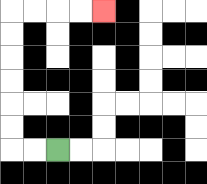{'start': '[2, 6]', 'end': '[4, 0]', 'path_directions': 'L,L,U,U,U,U,U,U,R,R,R,R', 'path_coordinates': '[[2, 6], [1, 6], [0, 6], [0, 5], [0, 4], [0, 3], [0, 2], [0, 1], [0, 0], [1, 0], [2, 0], [3, 0], [4, 0]]'}